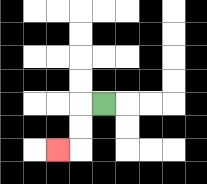{'start': '[4, 4]', 'end': '[2, 6]', 'path_directions': 'L,D,D,L', 'path_coordinates': '[[4, 4], [3, 4], [3, 5], [3, 6], [2, 6]]'}